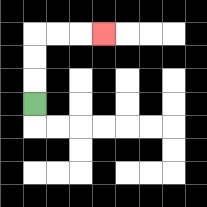{'start': '[1, 4]', 'end': '[4, 1]', 'path_directions': 'U,U,U,R,R,R', 'path_coordinates': '[[1, 4], [1, 3], [1, 2], [1, 1], [2, 1], [3, 1], [4, 1]]'}